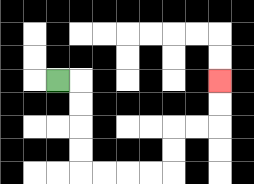{'start': '[2, 3]', 'end': '[9, 3]', 'path_directions': 'R,D,D,D,D,R,R,R,R,U,U,R,R,U,U', 'path_coordinates': '[[2, 3], [3, 3], [3, 4], [3, 5], [3, 6], [3, 7], [4, 7], [5, 7], [6, 7], [7, 7], [7, 6], [7, 5], [8, 5], [9, 5], [9, 4], [9, 3]]'}